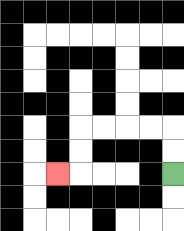{'start': '[7, 7]', 'end': '[2, 7]', 'path_directions': 'U,U,L,L,L,L,D,D,L', 'path_coordinates': '[[7, 7], [7, 6], [7, 5], [6, 5], [5, 5], [4, 5], [3, 5], [3, 6], [3, 7], [2, 7]]'}